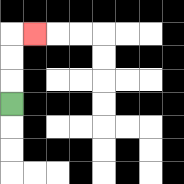{'start': '[0, 4]', 'end': '[1, 1]', 'path_directions': 'U,U,U,R', 'path_coordinates': '[[0, 4], [0, 3], [0, 2], [0, 1], [1, 1]]'}